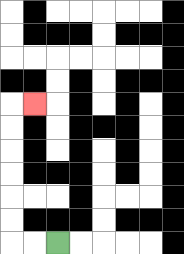{'start': '[2, 10]', 'end': '[1, 4]', 'path_directions': 'L,L,U,U,U,U,U,U,R', 'path_coordinates': '[[2, 10], [1, 10], [0, 10], [0, 9], [0, 8], [0, 7], [0, 6], [0, 5], [0, 4], [1, 4]]'}